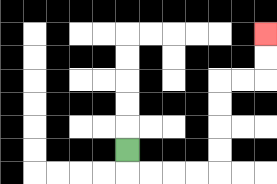{'start': '[5, 6]', 'end': '[11, 1]', 'path_directions': 'D,R,R,R,R,U,U,U,U,R,R,U,U', 'path_coordinates': '[[5, 6], [5, 7], [6, 7], [7, 7], [8, 7], [9, 7], [9, 6], [9, 5], [9, 4], [9, 3], [10, 3], [11, 3], [11, 2], [11, 1]]'}